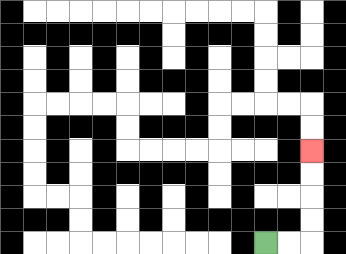{'start': '[11, 10]', 'end': '[13, 6]', 'path_directions': 'R,R,U,U,U,U', 'path_coordinates': '[[11, 10], [12, 10], [13, 10], [13, 9], [13, 8], [13, 7], [13, 6]]'}